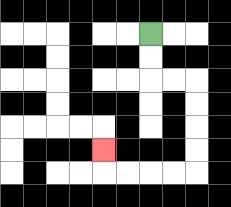{'start': '[6, 1]', 'end': '[4, 6]', 'path_directions': 'D,D,R,R,D,D,D,D,L,L,L,L,U', 'path_coordinates': '[[6, 1], [6, 2], [6, 3], [7, 3], [8, 3], [8, 4], [8, 5], [8, 6], [8, 7], [7, 7], [6, 7], [5, 7], [4, 7], [4, 6]]'}